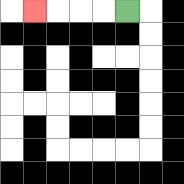{'start': '[5, 0]', 'end': '[1, 0]', 'path_directions': 'L,L,L,L', 'path_coordinates': '[[5, 0], [4, 0], [3, 0], [2, 0], [1, 0]]'}